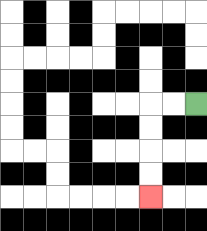{'start': '[8, 4]', 'end': '[6, 8]', 'path_directions': 'L,L,D,D,D,D', 'path_coordinates': '[[8, 4], [7, 4], [6, 4], [6, 5], [6, 6], [6, 7], [6, 8]]'}